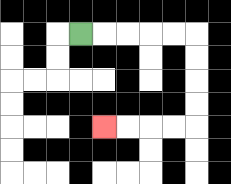{'start': '[3, 1]', 'end': '[4, 5]', 'path_directions': 'R,R,R,R,R,D,D,D,D,L,L,L,L', 'path_coordinates': '[[3, 1], [4, 1], [5, 1], [6, 1], [7, 1], [8, 1], [8, 2], [8, 3], [8, 4], [8, 5], [7, 5], [6, 5], [5, 5], [4, 5]]'}